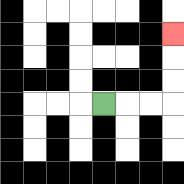{'start': '[4, 4]', 'end': '[7, 1]', 'path_directions': 'R,R,R,U,U,U', 'path_coordinates': '[[4, 4], [5, 4], [6, 4], [7, 4], [7, 3], [7, 2], [7, 1]]'}